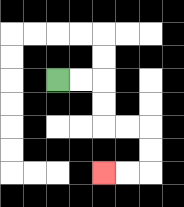{'start': '[2, 3]', 'end': '[4, 7]', 'path_directions': 'R,R,D,D,R,R,D,D,L,L', 'path_coordinates': '[[2, 3], [3, 3], [4, 3], [4, 4], [4, 5], [5, 5], [6, 5], [6, 6], [6, 7], [5, 7], [4, 7]]'}